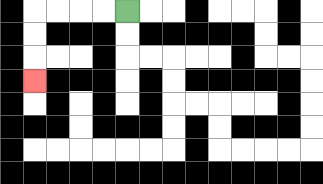{'start': '[5, 0]', 'end': '[1, 3]', 'path_directions': 'L,L,L,L,D,D,D', 'path_coordinates': '[[5, 0], [4, 0], [3, 0], [2, 0], [1, 0], [1, 1], [1, 2], [1, 3]]'}